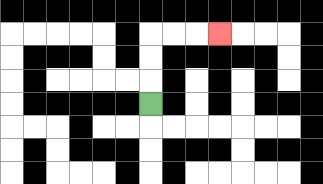{'start': '[6, 4]', 'end': '[9, 1]', 'path_directions': 'U,U,U,R,R,R', 'path_coordinates': '[[6, 4], [6, 3], [6, 2], [6, 1], [7, 1], [8, 1], [9, 1]]'}